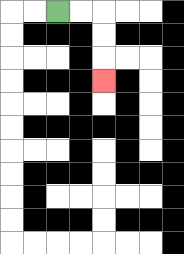{'start': '[2, 0]', 'end': '[4, 3]', 'path_directions': 'R,R,D,D,D', 'path_coordinates': '[[2, 0], [3, 0], [4, 0], [4, 1], [4, 2], [4, 3]]'}